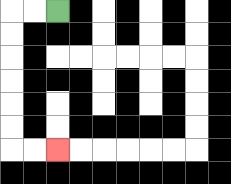{'start': '[2, 0]', 'end': '[2, 6]', 'path_directions': 'L,L,D,D,D,D,D,D,R,R', 'path_coordinates': '[[2, 0], [1, 0], [0, 0], [0, 1], [0, 2], [0, 3], [0, 4], [0, 5], [0, 6], [1, 6], [2, 6]]'}